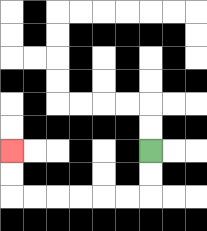{'start': '[6, 6]', 'end': '[0, 6]', 'path_directions': 'D,D,L,L,L,L,L,L,U,U', 'path_coordinates': '[[6, 6], [6, 7], [6, 8], [5, 8], [4, 8], [3, 8], [2, 8], [1, 8], [0, 8], [0, 7], [0, 6]]'}